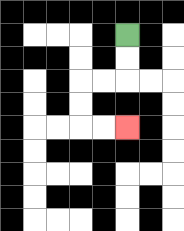{'start': '[5, 1]', 'end': '[5, 5]', 'path_directions': 'D,D,L,L,D,D,R,R', 'path_coordinates': '[[5, 1], [5, 2], [5, 3], [4, 3], [3, 3], [3, 4], [3, 5], [4, 5], [5, 5]]'}